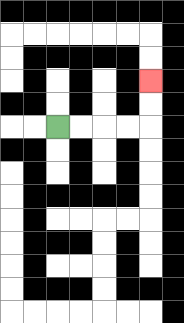{'start': '[2, 5]', 'end': '[6, 3]', 'path_directions': 'R,R,R,R,U,U', 'path_coordinates': '[[2, 5], [3, 5], [4, 5], [5, 5], [6, 5], [6, 4], [6, 3]]'}